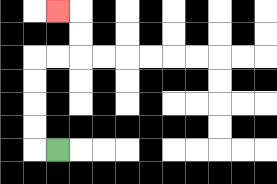{'start': '[2, 6]', 'end': '[2, 0]', 'path_directions': 'L,U,U,U,U,R,R,U,U,L', 'path_coordinates': '[[2, 6], [1, 6], [1, 5], [1, 4], [1, 3], [1, 2], [2, 2], [3, 2], [3, 1], [3, 0], [2, 0]]'}